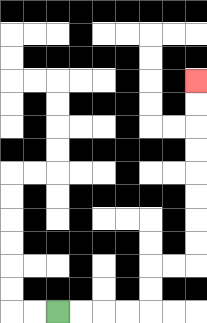{'start': '[2, 13]', 'end': '[8, 3]', 'path_directions': 'R,R,R,R,U,U,R,R,U,U,U,U,U,U,U,U', 'path_coordinates': '[[2, 13], [3, 13], [4, 13], [5, 13], [6, 13], [6, 12], [6, 11], [7, 11], [8, 11], [8, 10], [8, 9], [8, 8], [8, 7], [8, 6], [8, 5], [8, 4], [8, 3]]'}